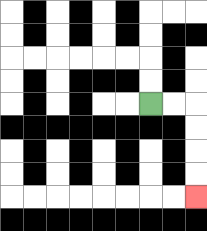{'start': '[6, 4]', 'end': '[8, 8]', 'path_directions': 'R,R,D,D,D,D', 'path_coordinates': '[[6, 4], [7, 4], [8, 4], [8, 5], [8, 6], [8, 7], [8, 8]]'}